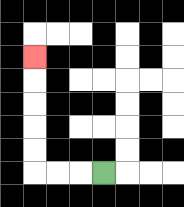{'start': '[4, 7]', 'end': '[1, 2]', 'path_directions': 'L,L,L,U,U,U,U,U', 'path_coordinates': '[[4, 7], [3, 7], [2, 7], [1, 7], [1, 6], [1, 5], [1, 4], [1, 3], [1, 2]]'}